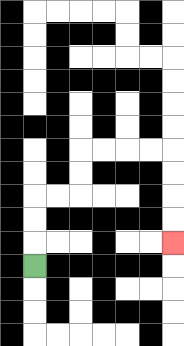{'start': '[1, 11]', 'end': '[7, 10]', 'path_directions': 'U,U,U,R,R,U,U,R,R,R,R,D,D,D,D', 'path_coordinates': '[[1, 11], [1, 10], [1, 9], [1, 8], [2, 8], [3, 8], [3, 7], [3, 6], [4, 6], [5, 6], [6, 6], [7, 6], [7, 7], [7, 8], [7, 9], [7, 10]]'}